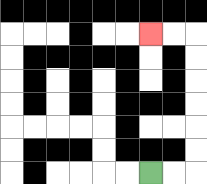{'start': '[6, 7]', 'end': '[6, 1]', 'path_directions': 'R,R,U,U,U,U,U,U,L,L', 'path_coordinates': '[[6, 7], [7, 7], [8, 7], [8, 6], [8, 5], [8, 4], [8, 3], [8, 2], [8, 1], [7, 1], [6, 1]]'}